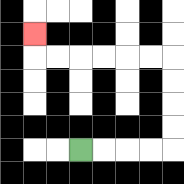{'start': '[3, 6]', 'end': '[1, 1]', 'path_directions': 'R,R,R,R,U,U,U,U,L,L,L,L,L,L,U', 'path_coordinates': '[[3, 6], [4, 6], [5, 6], [6, 6], [7, 6], [7, 5], [7, 4], [7, 3], [7, 2], [6, 2], [5, 2], [4, 2], [3, 2], [2, 2], [1, 2], [1, 1]]'}